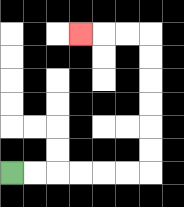{'start': '[0, 7]', 'end': '[3, 1]', 'path_directions': 'R,R,R,R,R,R,U,U,U,U,U,U,L,L,L', 'path_coordinates': '[[0, 7], [1, 7], [2, 7], [3, 7], [4, 7], [5, 7], [6, 7], [6, 6], [6, 5], [6, 4], [6, 3], [6, 2], [6, 1], [5, 1], [4, 1], [3, 1]]'}